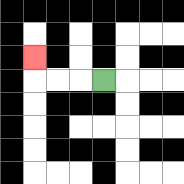{'start': '[4, 3]', 'end': '[1, 2]', 'path_directions': 'L,L,L,U', 'path_coordinates': '[[4, 3], [3, 3], [2, 3], [1, 3], [1, 2]]'}